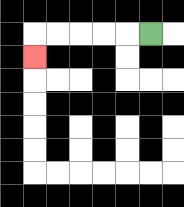{'start': '[6, 1]', 'end': '[1, 2]', 'path_directions': 'L,L,L,L,L,D', 'path_coordinates': '[[6, 1], [5, 1], [4, 1], [3, 1], [2, 1], [1, 1], [1, 2]]'}